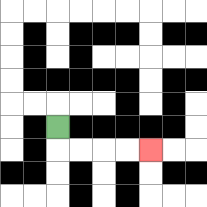{'start': '[2, 5]', 'end': '[6, 6]', 'path_directions': 'D,R,R,R,R', 'path_coordinates': '[[2, 5], [2, 6], [3, 6], [4, 6], [5, 6], [6, 6]]'}